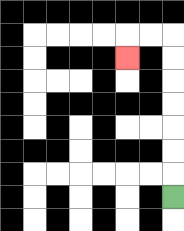{'start': '[7, 8]', 'end': '[5, 2]', 'path_directions': 'U,U,U,U,U,U,U,L,L,D', 'path_coordinates': '[[7, 8], [7, 7], [7, 6], [7, 5], [7, 4], [7, 3], [7, 2], [7, 1], [6, 1], [5, 1], [5, 2]]'}